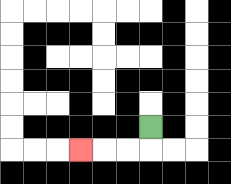{'start': '[6, 5]', 'end': '[3, 6]', 'path_directions': 'D,L,L,L', 'path_coordinates': '[[6, 5], [6, 6], [5, 6], [4, 6], [3, 6]]'}